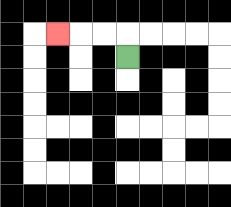{'start': '[5, 2]', 'end': '[2, 1]', 'path_directions': 'U,L,L,L', 'path_coordinates': '[[5, 2], [5, 1], [4, 1], [3, 1], [2, 1]]'}